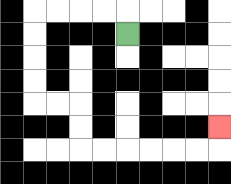{'start': '[5, 1]', 'end': '[9, 5]', 'path_directions': 'U,L,L,L,L,D,D,D,D,R,R,D,D,R,R,R,R,R,R,U', 'path_coordinates': '[[5, 1], [5, 0], [4, 0], [3, 0], [2, 0], [1, 0], [1, 1], [1, 2], [1, 3], [1, 4], [2, 4], [3, 4], [3, 5], [3, 6], [4, 6], [5, 6], [6, 6], [7, 6], [8, 6], [9, 6], [9, 5]]'}